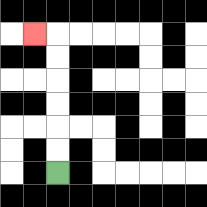{'start': '[2, 7]', 'end': '[1, 1]', 'path_directions': 'U,U,U,U,U,U,L', 'path_coordinates': '[[2, 7], [2, 6], [2, 5], [2, 4], [2, 3], [2, 2], [2, 1], [1, 1]]'}